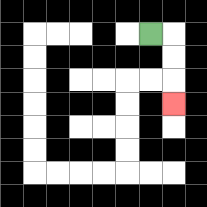{'start': '[6, 1]', 'end': '[7, 4]', 'path_directions': 'R,D,D,D', 'path_coordinates': '[[6, 1], [7, 1], [7, 2], [7, 3], [7, 4]]'}